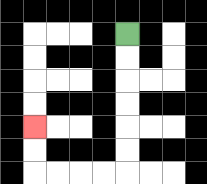{'start': '[5, 1]', 'end': '[1, 5]', 'path_directions': 'D,D,D,D,D,D,L,L,L,L,U,U', 'path_coordinates': '[[5, 1], [5, 2], [5, 3], [5, 4], [5, 5], [5, 6], [5, 7], [4, 7], [3, 7], [2, 7], [1, 7], [1, 6], [1, 5]]'}